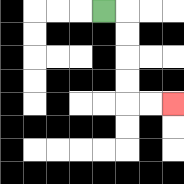{'start': '[4, 0]', 'end': '[7, 4]', 'path_directions': 'R,D,D,D,D,R,R', 'path_coordinates': '[[4, 0], [5, 0], [5, 1], [5, 2], [5, 3], [5, 4], [6, 4], [7, 4]]'}